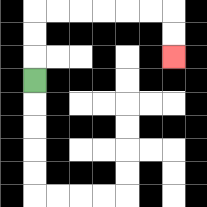{'start': '[1, 3]', 'end': '[7, 2]', 'path_directions': 'U,U,U,R,R,R,R,R,R,D,D', 'path_coordinates': '[[1, 3], [1, 2], [1, 1], [1, 0], [2, 0], [3, 0], [4, 0], [5, 0], [6, 0], [7, 0], [7, 1], [7, 2]]'}